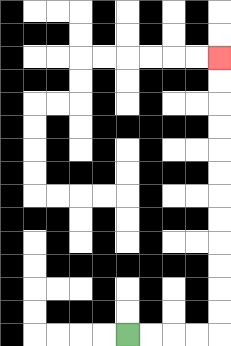{'start': '[5, 14]', 'end': '[9, 2]', 'path_directions': 'R,R,R,R,U,U,U,U,U,U,U,U,U,U,U,U', 'path_coordinates': '[[5, 14], [6, 14], [7, 14], [8, 14], [9, 14], [9, 13], [9, 12], [9, 11], [9, 10], [9, 9], [9, 8], [9, 7], [9, 6], [9, 5], [9, 4], [9, 3], [9, 2]]'}